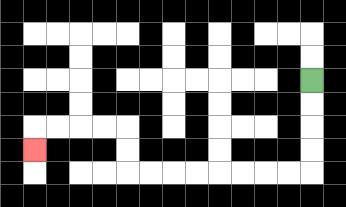{'start': '[13, 3]', 'end': '[1, 6]', 'path_directions': 'D,D,D,D,L,L,L,L,L,L,L,L,U,U,L,L,L,L,D', 'path_coordinates': '[[13, 3], [13, 4], [13, 5], [13, 6], [13, 7], [12, 7], [11, 7], [10, 7], [9, 7], [8, 7], [7, 7], [6, 7], [5, 7], [5, 6], [5, 5], [4, 5], [3, 5], [2, 5], [1, 5], [1, 6]]'}